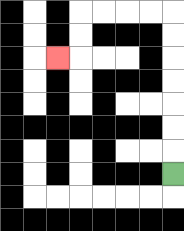{'start': '[7, 7]', 'end': '[2, 2]', 'path_directions': 'U,U,U,U,U,U,U,L,L,L,L,D,D,L', 'path_coordinates': '[[7, 7], [7, 6], [7, 5], [7, 4], [7, 3], [7, 2], [7, 1], [7, 0], [6, 0], [5, 0], [4, 0], [3, 0], [3, 1], [3, 2], [2, 2]]'}